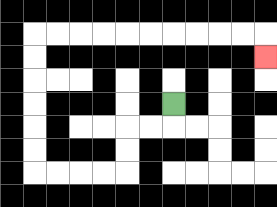{'start': '[7, 4]', 'end': '[11, 2]', 'path_directions': 'D,L,L,D,D,L,L,L,L,U,U,U,U,U,U,R,R,R,R,R,R,R,R,R,R,D', 'path_coordinates': '[[7, 4], [7, 5], [6, 5], [5, 5], [5, 6], [5, 7], [4, 7], [3, 7], [2, 7], [1, 7], [1, 6], [1, 5], [1, 4], [1, 3], [1, 2], [1, 1], [2, 1], [3, 1], [4, 1], [5, 1], [6, 1], [7, 1], [8, 1], [9, 1], [10, 1], [11, 1], [11, 2]]'}